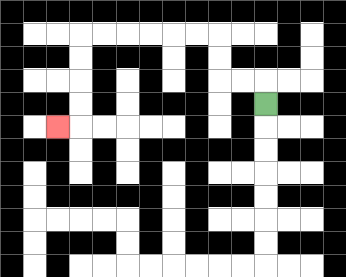{'start': '[11, 4]', 'end': '[2, 5]', 'path_directions': 'U,L,L,U,U,L,L,L,L,L,L,D,D,D,D,L', 'path_coordinates': '[[11, 4], [11, 3], [10, 3], [9, 3], [9, 2], [9, 1], [8, 1], [7, 1], [6, 1], [5, 1], [4, 1], [3, 1], [3, 2], [3, 3], [3, 4], [3, 5], [2, 5]]'}